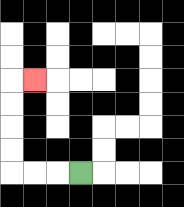{'start': '[3, 7]', 'end': '[1, 3]', 'path_directions': 'L,L,L,U,U,U,U,R', 'path_coordinates': '[[3, 7], [2, 7], [1, 7], [0, 7], [0, 6], [0, 5], [0, 4], [0, 3], [1, 3]]'}